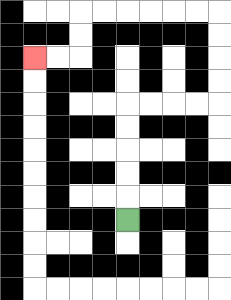{'start': '[5, 9]', 'end': '[1, 2]', 'path_directions': 'U,U,U,U,U,R,R,R,R,U,U,U,U,L,L,L,L,L,L,D,D,L,L', 'path_coordinates': '[[5, 9], [5, 8], [5, 7], [5, 6], [5, 5], [5, 4], [6, 4], [7, 4], [8, 4], [9, 4], [9, 3], [9, 2], [9, 1], [9, 0], [8, 0], [7, 0], [6, 0], [5, 0], [4, 0], [3, 0], [3, 1], [3, 2], [2, 2], [1, 2]]'}